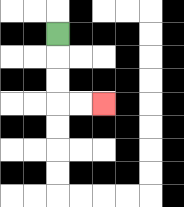{'start': '[2, 1]', 'end': '[4, 4]', 'path_directions': 'D,D,D,R,R', 'path_coordinates': '[[2, 1], [2, 2], [2, 3], [2, 4], [3, 4], [4, 4]]'}